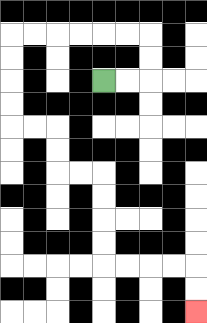{'start': '[4, 3]', 'end': '[8, 13]', 'path_directions': 'R,R,U,U,L,L,L,L,L,L,D,D,D,D,R,R,D,D,R,R,D,D,D,D,R,R,R,R,D,D', 'path_coordinates': '[[4, 3], [5, 3], [6, 3], [6, 2], [6, 1], [5, 1], [4, 1], [3, 1], [2, 1], [1, 1], [0, 1], [0, 2], [0, 3], [0, 4], [0, 5], [1, 5], [2, 5], [2, 6], [2, 7], [3, 7], [4, 7], [4, 8], [4, 9], [4, 10], [4, 11], [5, 11], [6, 11], [7, 11], [8, 11], [8, 12], [8, 13]]'}